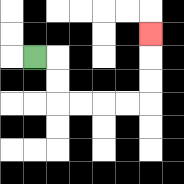{'start': '[1, 2]', 'end': '[6, 1]', 'path_directions': 'R,D,D,R,R,R,R,U,U,U', 'path_coordinates': '[[1, 2], [2, 2], [2, 3], [2, 4], [3, 4], [4, 4], [5, 4], [6, 4], [6, 3], [6, 2], [6, 1]]'}